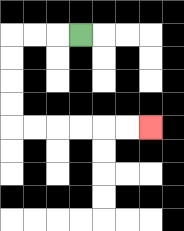{'start': '[3, 1]', 'end': '[6, 5]', 'path_directions': 'L,L,L,D,D,D,D,R,R,R,R,R,R', 'path_coordinates': '[[3, 1], [2, 1], [1, 1], [0, 1], [0, 2], [0, 3], [0, 4], [0, 5], [1, 5], [2, 5], [3, 5], [4, 5], [5, 5], [6, 5]]'}